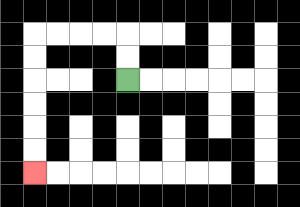{'start': '[5, 3]', 'end': '[1, 7]', 'path_directions': 'U,U,L,L,L,L,D,D,D,D,D,D', 'path_coordinates': '[[5, 3], [5, 2], [5, 1], [4, 1], [3, 1], [2, 1], [1, 1], [1, 2], [1, 3], [1, 4], [1, 5], [1, 6], [1, 7]]'}